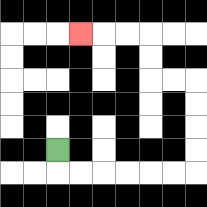{'start': '[2, 6]', 'end': '[3, 1]', 'path_directions': 'D,R,R,R,R,R,R,U,U,U,U,L,L,U,U,L,L,L', 'path_coordinates': '[[2, 6], [2, 7], [3, 7], [4, 7], [5, 7], [6, 7], [7, 7], [8, 7], [8, 6], [8, 5], [8, 4], [8, 3], [7, 3], [6, 3], [6, 2], [6, 1], [5, 1], [4, 1], [3, 1]]'}